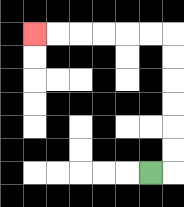{'start': '[6, 7]', 'end': '[1, 1]', 'path_directions': 'R,U,U,U,U,U,U,L,L,L,L,L,L', 'path_coordinates': '[[6, 7], [7, 7], [7, 6], [7, 5], [7, 4], [7, 3], [7, 2], [7, 1], [6, 1], [5, 1], [4, 1], [3, 1], [2, 1], [1, 1]]'}